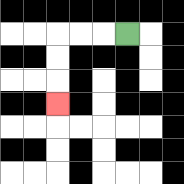{'start': '[5, 1]', 'end': '[2, 4]', 'path_directions': 'L,L,L,D,D,D', 'path_coordinates': '[[5, 1], [4, 1], [3, 1], [2, 1], [2, 2], [2, 3], [2, 4]]'}